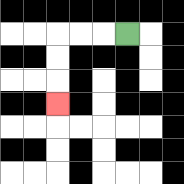{'start': '[5, 1]', 'end': '[2, 4]', 'path_directions': 'L,L,L,D,D,D', 'path_coordinates': '[[5, 1], [4, 1], [3, 1], [2, 1], [2, 2], [2, 3], [2, 4]]'}